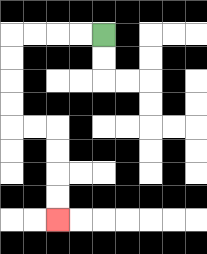{'start': '[4, 1]', 'end': '[2, 9]', 'path_directions': 'L,L,L,L,D,D,D,D,R,R,D,D,D,D', 'path_coordinates': '[[4, 1], [3, 1], [2, 1], [1, 1], [0, 1], [0, 2], [0, 3], [0, 4], [0, 5], [1, 5], [2, 5], [2, 6], [2, 7], [2, 8], [2, 9]]'}